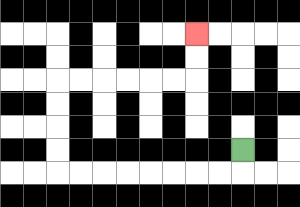{'start': '[10, 6]', 'end': '[8, 1]', 'path_directions': 'D,L,L,L,L,L,L,L,L,U,U,U,U,R,R,R,R,R,R,U,U', 'path_coordinates': '[[10, 6], [10, 7], [9, 7], [8, 7], [7, 7], [6, 7], [5, 7], [4, 7], [3, 7], [2, 7], [2, 6], [2, 5], [2, 4], [2, 3], [3, 3], [4, 3], [5, 3], [6, 3], [7, 3], [8, 3], [8, 2], [8, 1]]'}